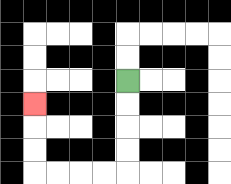{'start': '[5, 3]', 'end': '[1, 4]', 'path_directions': 'D,D,D,D,L,L,L,L,U,U,U', 'path_coordinates': '[[5, 3], [5, 4], [5, 5], [5, 6], [5, 7], [4, 7], [3, 7], [2, 7], [1, 7], [1, 6], [1, 5], [1, 4]]'}